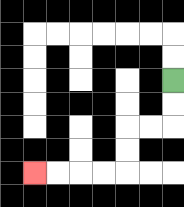{'start': '[7, 3]', 'end': '[1, 7]', 'path_directions': 'D,D,L,L,D,D,L,L,L,L', 'path_coordinates': '[[7, 3], [7, 4], [7, 5], [6, 5], [5, 5], [5, 6], [5, 7], [4, 7], [3, 7], [2, 7], [1, 7]]'}